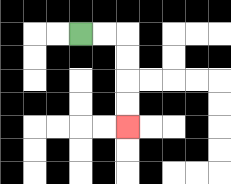{'start': '[3, 1]', 'end': '[5, 5]', 'path_directions': 'R,R,D,D,D,D', 'path_coordinates': '[[3, 1], [4, 1], [5, 1], [5, 2], [5, 3], [5, 4], [5, 5]]'}